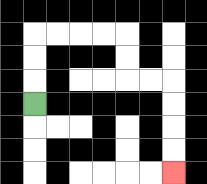{'start': '[1, 4]', 'end': '[7, 7]', 'path_directions': 'U,U,U,R,R,R,R,D,D,R,R,D,D,D,D', 'path_coordinates': '[[1, 4], [1, 3], [1, 2], [1, 1], [2, 1], [3, 1], [4, 1], [5, 1], [5, 2], [5, 3], [6, 3], [7, 3], [7, 4], [7, 5], [7, 6], [7, 7]]'}